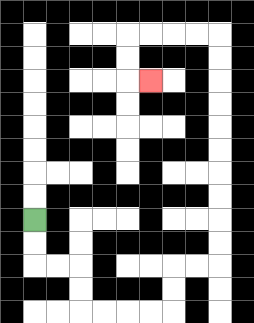{'start': '[1, 9]', 'end': '[6, 3]', 'path_directions': 'D,D,R,R,D,D,R,R,R,R,U,U,R,R,U,U,U,U,U,U,U,U,U,U,L,L,L,L,D,D,R', 'path_coordinates': '[[1, 9], [1, 10], [1, 11], [2, 11], [3, 11], [3, 12], [3, 13], [4, 13], [5, 13], [6, 13], [7, 13], [7, 12], [7, 11], [8, 11], [9, 11], [9, 10], [9, 9], [9, 8], [9, 7], [9, 6], [9, 5], [9, 4], [9, 3], [9, 2], [9, 1], [8, 1], [7, 1], [6, 1], [5, 1], [5, 2], [5, 3], [6, 3]]'}